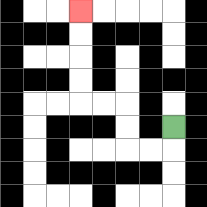{'start': '[7, 5]', 'end': '[3, 0]', 'path_directions': 'D,L,L,U,U,L,L,U,U,U,U', 'path_coordinates': '[[7, 5], [7, 6], [6, 6], [5, 6], [5, 5], [5, 4], [4, 4], [3, 4], [3, 3], [3, 2], [3, 1], [3, 0]]'}